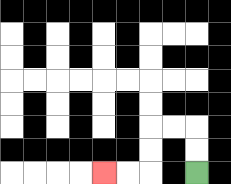{'start': '[8, 7]', 'end': '[4, 7]', 'path_directions': 'U,U,L,L,D,D,L,L', 'path_coordinates': '[[8, 7], [8, 6], [8, 5], [7, 5], [6, 5], [6, 6], [6, 7], [5, 7], [4, 7]]'}